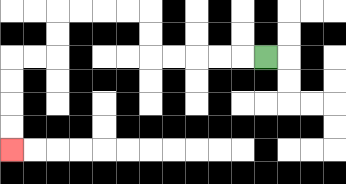{'start': '[11, 2]', 'end': '[0, 6]', 'path_directions': 'L,L,L,L,L,U,U,L,L,L,L,D,D,L,L,D,D,D,D', 'path_coordinates': '[[11, 2], [10, 2], [9, 2], [8, 2], [7, 2], [6, 2], [6, 1], [6, 0], [5, 0], [4, 0], [3, 0], [2, 0], [2, 1], [2, 2], [1, 2], [0, 2], [0, 3], [0, 4], [0, 5], [0, 6]]'}